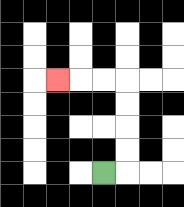{'start': '[4, 7]', 'end': '[2, 3]', 'path_directions': 'R,U,U,U,U,L,L,L', 'path_coordinates': '[[4, 7], [5, 7], [5, 6], [5, 5], [5, 4], [5, 3], [4, 3], [3, 3], [2, 3]]'}